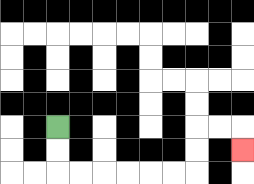{'start': '[2, 5]', 'end': '[10, 6]', 'path_directions': 'D,D,R,R,R,R,R,R,U,U,R,R,D', 'path_coordinates': '[[2, 5], [2, 6], [2, 7], [3, 7], [4, 7], [5, 7], [6, 7], [7, 7], [8, 7], [8, 6], [8, 5], [9, 5], [10, 5], [10, 6]]'}